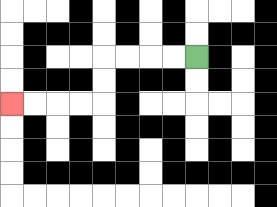{'start': '[8, 2]', 'end': '[0, 4]', 'path_directions': 'L,L,L,L,D,D,L,L,L,L', 'path_coordinates': '[[8, 2], [7, 2], [6, 2], [5, 2], [4, 2], [4, 3], [4, 4], [3, 4], [2, 4], [1, 4], [0, 4]]'}